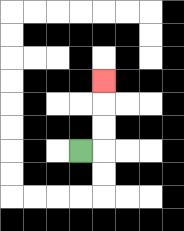{'start': '[3, 6]', 'end': '[4, 3]', 'path_directions': 'R,U,U,U', 'path_coordinates': '[[3, 6], [4, 6], [4, 5], [4, 4], [4, 3]]'}